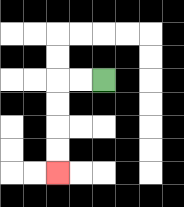{'start': '[4, 3]', 'end': '[2, 7]', 'path_directions': 'L,L,D,D,D,D', 'path_coordinates': '[[4, 3], [3, 3], [2, 3], [2, 4], [2, 5], [2, 6], [2, 7]]'}